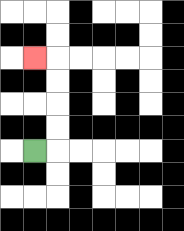{'start': '[1, 6]', 'end': '[1, 2]', 'path_directions': 'R,U,U,U,U,L', 'path_coordinates': '[[1, 6], [2, 6], [2, 5], [2, 4], [2, 3], [2, 2], [1, 2]]'}